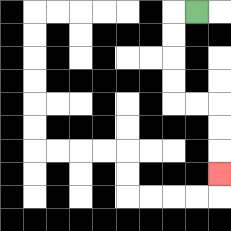{'start': '[8, 0]', 'end': '[9, 7]', 'path_directions': 'L,D,D,D,D,R,R,D,D,D', 'path_coordinates': '[[8, 0], [7, 0], [7, 1], [7, 2], [7, 3], [7, 4], [8, 4], [9, 4], [9, 5], [9, 6], [9, 7]]'}